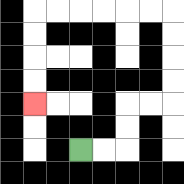{'start': '[3, 6]', 'end': '[1, 4]', 'path_directions': 'R,R,U,U,R,R,U,U,U,U,L,L,L,L,L,L,D,D,D,D', 'path_coordinates': '[[3, 6], [4, 6], [5, 6], [5, 5], [5, 4], [6, 4], [7, 4], [7, 3], [7, 2], [7, 1], [7, 0], [6, 0], [5, 0], [4, 0], [3, 0], [2, 0], [1, 0], [1, 1], [1, 2], [1, 3], [1, 4]]'}